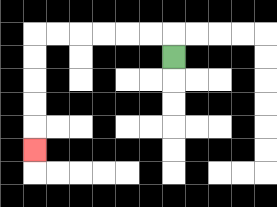{'start': '[7, 2]', 'end': '[1, 6]', 'path_directions': 'U,L,L,L,L,L,L,D,D,D,D,D', 'path_coordinates': '[[7, 2], [7, 1], [6, 1], [5, 1], [4, 1], [3, 1], [2, 1], [1, 1], [1, 2], [1, 3], [1, 4], [1, 5], [1, 6]]'}